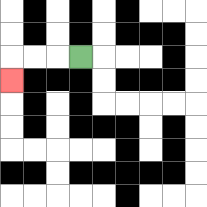{'start': '[3, 2]', 'end': '[0, 3]', 'path_directions': 'L,L,L,D', 'path_coordinates': '[[3, 2], [2, 2], [1, 2], [0, 2], [0, 3]]'}